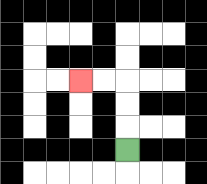{'start': '[5, 6]', 'end': '[3, 3]', 'path_directions': 'U,U,U,L,L', 'path_coordinates': '[[5, 6], [5, 5], [5, 4], [5, 3], [4, 3], [3, 3]]'}